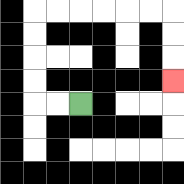{'start': '[3, 4]', 'end': '[7, 3]', 'path_directions': 'L,L,U,U,U,U,R,R,R,R,R,R,D,D,D', 'path_coordinates': '[[3, 4], [2, 4], [1, 4], [1, 3], [1, 2], [1, 1], [1, 0], [2, 0], [3, 0], [4, 0], [5, 0], [6, 0], [7, 0], [7, 1], [7, 2], [7, 3]]'}